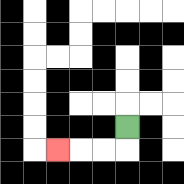{'start': '[5, 5]', 'end': '[2, 6]', 'path_directions': 'D,L,L,L', 'path_coordinates': '[[5, 5], [5, 6], [4, 6], [3, 6], [2, 6]]'}